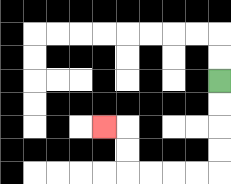{'start': '[9, 3]', 'end': '[4, 5]', 'path_directions': 'D,D,D,D,L,L,L,L,U,U,L', 'path_coordinates': '[[9, 3], [9, 4], [9, 5], [9, 6], [9, 7], [8, 7], [7, 7], [6, 7], [5, 7], [5, 6], [5, 5], [4, 5]]'}